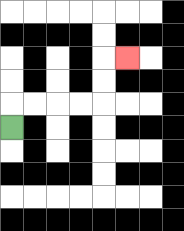{'start': '[0, 5]', 'end': '[5, 2]', 'path_directions': 'U,R,R,R,R,U,U,R', 'path_coordinates': '[[0, 5], [0, 4], [1, 4], [2, 4], [3, 4], [4, 4], [4, 3], [4, 2], [5, 2]]'}